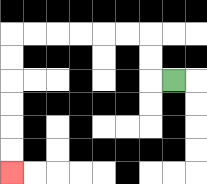{'start': '[7, 3]', 'end': '[0, 7]', 'path_directions': 'L,U,U,L,L,L,L,L,L,D,D,D,D,D,D', 'path_coordinates': '[[7, 3], [6, 3], [6, 2], [6, 1], [5, 1], [4, 1], [3, 1], [2, 1], [1, 1], [0, 1], [0, 2], [0, 3], [0, 4], [0, 5], [0, 6], [0, 7]]'}